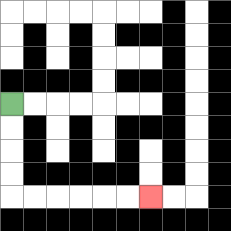{'start': '[0, 4]', 'end': '[6, 8]', 'path_directions': 'D,D,D,D,R,R,R,R,R,R', 'path_coordinates': '[[0, 4], [0, 5], [0, 6], [0, 7], [0, 8], [1, 8], [2, 8], [3, 8], [4, 8], [5, 8], [6, 8]]'}